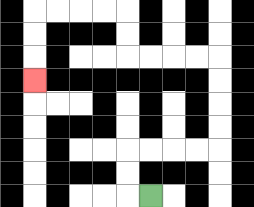{'start': '[6, 8]', 'end': '[1, 3]', 'path_directions': 'L,U,U,R,R,R,R,U,U,U,U,L,L,L,L,U,U,L,L,L,L,D,D,D', 'path_coordinates': '[[6, 8], [5, 8], [5, 7], [5, 6], [6, 6], [7, 6], [8, 6], [9, 6], [9, 5], [9, 4], [9, 3], [9, 2], [8, 2], [7, 2], [6, 2], [5, 2], [5, 1], [5, 0], [4, 0], [3, 0], [2, 0], [1, 0], [1, 1], [1, 2], [1, 3]]'}